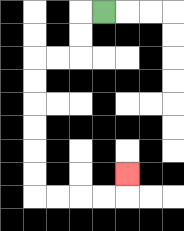{'start': '[4, 0]', 'end': '[5, 7]', 'path_directions': 'L,D,D,L,L,D,D,D,D,D,D,R,R,R,R,U', 'path_coordinates': '[[4, 0], [3, 0], [3, 1], [3, 2], [2, 2], [1, 2], [1, 3], [1, 4], [1, 5], [1, 6], [1, 7], [1, 8], [2, 8], [3, 8], [4, 8], [5, 8], [5, 7]]'}